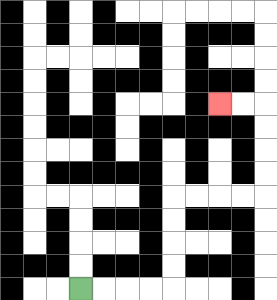{'start': '[3, 12]', 'end': '[9, 4]', 'path_directions': 'R,R,R,R,U,U,U,U,R,R,R,R,U,U,U,U,L,L', 'path_coordinates': '[[3, 12], [4, 12], [5, 12], [6, 12], [7, 12], [7, 11], [7, 10], [7, 9], [7, 8], [8, 8], [9, 8], [10, 8], [11, 8], [11, 7], [11, 6], [11, 5], [11, 4], [10, 4], [9, 4]]'}